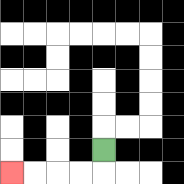{'start': '[4, 6]', 'end': '[0, 7]', 'path_directions': 'D,L,L,L,L', 'path_coordinates': '[[4, 6], [4, 7], [3, 7], [2, 7], [1, 7], [0, 7]]'}